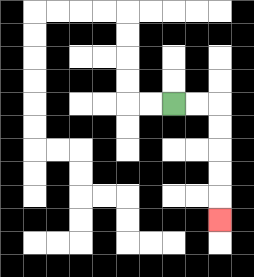{'start': '[7, 4]', 'end': '[9, 9]', 'path_directions': 'R,R,D,D,D,D,D', 'path_coordinates': '[[7, 4], [8, 4], [9, 4], [9, 5], [9, 6], [9, 7], [9, 8], [9, 9]]'}